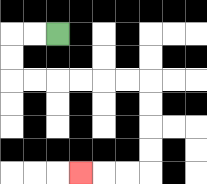{'start': '[2, 1]', 'end': '[3, 7]', 'path_directions': 'L,L,D,D,R,R,R,R,R,R,D,D,D,D,L,L,L', 'path_coordinates': '[[2, 1], [1, 1], [0, 1], [0, 2], [0, 3], [1, 3], [2, 3], [3, 3], [4, 3], [5, 3], [6, 3], [6, 4], [6, 5], [6, 6], [6, 7], [5, 7], [4, 7], [3, 7]]'}